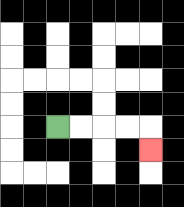{'start': '[2, 5]', 'end': '[6, 6]', 'path_directions': 'R,R,R,R,D', 'path_coordinates': '[[2, 5], [3, 5], [4, 5], [5, 5], [6, 5], [6, 6]]'}